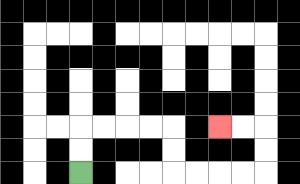{'start': '[3, 7]', 'end': '[9, 5]', 'path_directions': 'U,U,R,R,R,R,D,D,R,R,R,R,U,U,L,L', 'path_coordinates': '[[3, 7], [3, 6], [3, 5], [4, 5], [5, 5], [6, 5], [7, 5], [7, 6], [7, 7], [8, 7], [9, 7], [10, 7], [11, 7], [11, 6], [11, 5], [10, 5], [9, 5]]'}